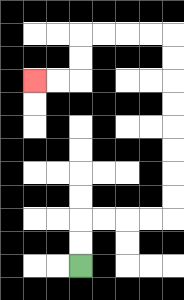{'start': '[3, 11]', 'end': '[1, 3]', 'path_directions': 'U,U,R,R,R,R,U,U,U,U,U,U,U,U,L,L,L,L,D,D,L,L', 'path_coordinates': '[[3, 11], [3, 10], [3, 9], [4, 9], [5, 9], [6, 9], [7, 9], [7, 8], [7, 7], [7, 6], [7, 5], [7, 4], [7, 3], [7, 2], [7, 1], [6, 1], [5, 1], [4, 1], [3, 1], [3, 2], [3, 3], [2, 3], [1, 3]]'}